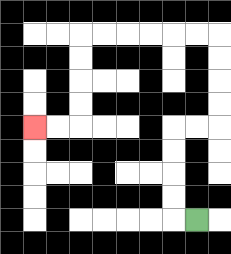{'start': '[8, 9]', 'end': '[1, 5]', 'path_directions': 'L,U,U,U,U,R,R,U,U,U,U,L,L,L,L,L,L,D,D,D,D,L,L', 'path_coordinates': '[[8, 9], [7, 9], [7, 8], [7, 7], [7, 6], [7, 5], [8, 5], [9, 5], [9, 4], [9, 3], [9, 2], [9, 1], [8, 1], [7, 1], [6, 1], [5, 1], [4, 1], [3, 1], [3, 2], [3, 3], [3, 4], [3, 5], [2, 5], [1, 5]]'}